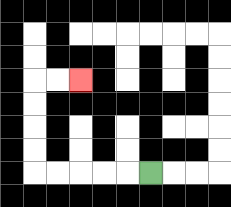{'start': '[6, 7]', 'end': '[3, 3]', 'path_directions': 'L,L,L,L,L,U,U,U,U,R,R', 'path_coordinates': '[[6, 7], [5, 7], [4, 7], [3, 7], [2, 7], [1, 7], [1, 6], [1, 5], [1, 4], [1, 3], [2, 3], [3, 3]]'}